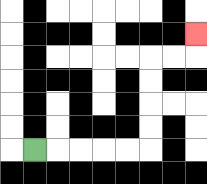{'start': '[1, 6]', 'end': '[8, 1]', 'path_directions': 'R,R,R,R,R,U,U,U,U,R,R,U', 'path_coordinates': '[[1, 6], [2, 6], [3, 6], [4, 6], [5, 6], [6, 6], [6, 5], [6, 4], [6, 3], [6, 2], [7, 2], [8, 2], [8, 1]]'}